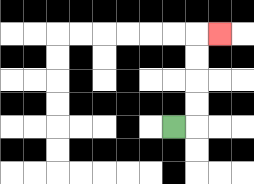{'start': '[7, 5]', 'end': '[9, 1]', 'path_directions': 'R,U,U,U,U,R', 'path_coordinates': '[[7, 5], [8, 5], [8, 4], [8, 3], [8, 2], [8, 1], [9, 1]]'}